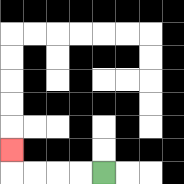{'start': '[4, 7]', 'end': '[0, 6]', 'path_directions': 'L,L,L,L,U', 'path_coordinates': '[[4, 7], [3, 7], [2, 7], [1, 7], [0, 7], [0, 6]]'}